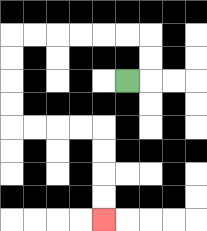{'start': '[5, 3]', 'end': '[4, 9]', 'path_directions': 'R,U,U,L,L,L,L,L,L,D,D,D,D,R,R,R,R,D,D,D,D', 'path_coordinates': '[[5, 3], [6, 3], [6, 2], [6, 1], [5, 1], [4, 1], [3, 1], [2, 1], [1, 1], [0, 1], [0, 2], [0, 3], [0, 4], [0, 5], [1, 5], [2, 5], [3, 5], [4, 5], [4, 6], [4, 7], [4, 8], [4, 9]]'}